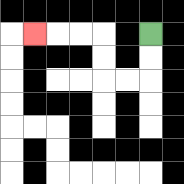{'start': '[6, 1]', 'end': '[1, 1]', 'path_directions': 'D,D,L,L,U,U,L,L,L', 'path_coordinates': '[[6, 1], [6, 2], [6, 3], [5, 3], [4, 3], [4, 2], [4, 1], [3, 1], [2, 1], [1, 1]]'}